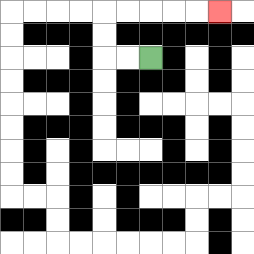{'start': '[6, 2]', 'end': '[9, 0]', 'path_directions': 'L,L,U,U,R,R,R,R,R', 'path_coordinates': '[[6, 2], [5, 2], [4, 2], [4, 1], [4, 0], [5, 0], [6, 0], [7, 0], [8, 0], [9, 0]]'}